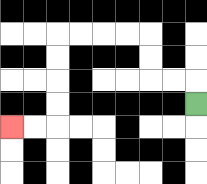{'start': '[8, 4]', 'end': '[0, 5]', 'path_directions': 'U,L,L,U,U,L,L,L,L,D,D,D,D,L,L', 'path_coordinates': '[[8, 4], [8, 3], [7, 3], [6, 3], [6, 2], [6, 1], [5, 1], [4, 1], [3, 1], [2, 1], [2, 2], [2, 3], [2, 4], [2, 5], [1, 5], [0, 5]]'}